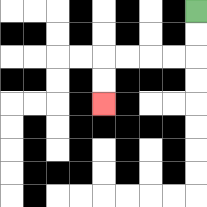{'start': '[8, 0]', 'end': '[4, 4]', 'path_directions': 'D,D,L,L,L,L,D,D', 'path_coordinates': '[[8, 0], [8, 1], [8, 2], [7, 2], [6, 2], [5, 2], [4, 2], [4, 3], [4, 4]]'}